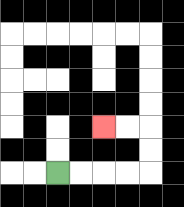{'start': '[2, 7]', 'end': '[4, 5]', 'path_directions': 'R,R,R,R,U,U,L,L', 'path_coordinates': '[[2, 7], [3, 7], [4, 7], [5, 7], [6, 7], [6, 6], [6, 5], [5, 5], [4, 5]]'}